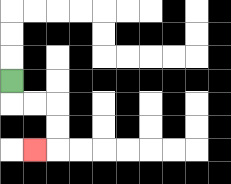{'start': '[0, 3]', 'end': '[1, 6]', 'path_directions': 'D,R,R,D,D,L', 'path_coordinates': '[[0, 3], [0, 4], [1, 4], [2, 4], [2, 5], [2, 6], [1, 6]]'}